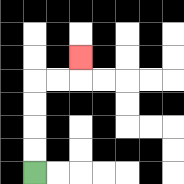{'start': '[1, 7]', 'end': '[3, 2]', 'path_directions': 'U,U,U,U,R,R,U', 'path_coordinates': '[[1, 7], [1, 6], [1, 5], [1, 4], [1, 3], [2, 3], [3, 3], [3, 2]]'}